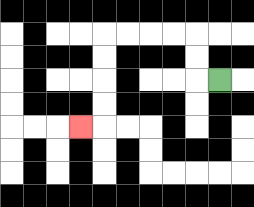{'start': '[9, 3]', 'end': '[3, 5]', 'path_directions': 'L,U,U,L,L,L,L,D,D,D,D,L', 'path_coordinates': '[[9, 3], [8, 3], [8, 2], [8, 1], [7, 1], [6, 1], [5, 1], [4, 1], [4, 2], [4, 3], [4, 4], [4, 5], [3, 5]]'}